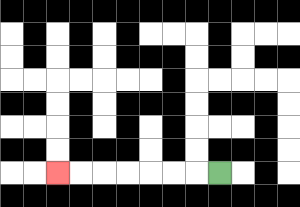{'start': '[9, 7]', 'end': '[2, 7]', 'path_directions': 'L,L,L,L,L,L,L', 'path_coordinates': '[[9, 7], [8, 7], [7, 7], [6, 7], [5, 7], [4, 7], [3, 7], [2, 7]]'}